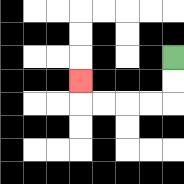{'start': '[7, 2]', 'end': '[3, 3]', 'path_directions': 'D,D,L,L,L,L,U', 'path_coordinates': '[[7, 2], [7, 3], [7, 4], [6, 4], [5, 4], [4, 4], [3, 4], [3, 3]]'}